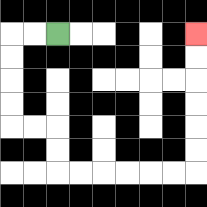{'start': '[2, 1]', 'end': '[8, 1]', 'path_directions': 'L,L,D,D,D,D,R,R,D,D,R,R,R,R,R,R,U,U,U,U,U,U', 'path_coordinates': '[[2, 1], [1, 1], [0, 1], [0, 2], [0, 3], [0, 4], [0, 5], [1, 5], [2, 5], [2, 6], [2, 7], [3, 7], [4, 7], [5, 7], [6, 7], [7, 7], [8, 7], [8, 6], [8, 5], [8, 4], [8, 3], [8, 2], [8, 1]]'}